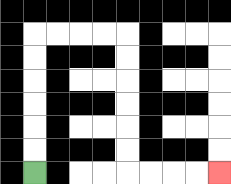{'start': '[1, 7]', 'end': '[9, 7]', 'path_directions': 'U,U,U,U,U,U,R,R,R,R,D,D,D,D,D,D,R,R,R,R', 'path_coordinates': '[[1, 7], [1, 6], [1, 5], [1, 4], [1, 3], [1, 2], [1, 1], [2, 1], [3, 1], [4, 1], [5, 1], [5, 2], [5, 3], [5, 4], [5, 5], [5, 6], [5, 7], [6, 7], [7, 7], [8, 7], [9, 7]]'}